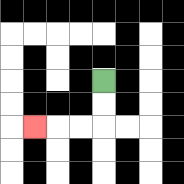{'start': '[4, 3]', 'end': '[1, 5]', 'path_directions': 'D,D,L,L,L', 'path_coordinates': '[[4, 3], [4, 4], [4, 5], [3, 5], [2, 5], [1, 5]]'}